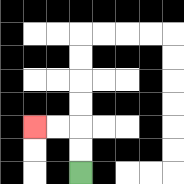{'start': '[3, 7]', 'end': '[1, 5]', 'path_directions': 'U,U,L,L', 'path_coordinates': '[[3, 7], [3, 6], [3, 5], [2, 5], [1, 5]]'}